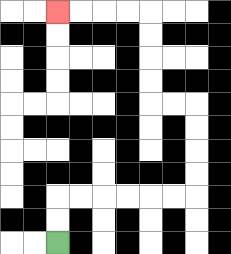{'start': '[2, 10]', 'end': '[2, 0]', 'path_directions': 'U,U,R,R,R,R,R,R,U,U,U,U,L,L,U,U,U,U,L,L,L,L', 'path_coordinates': '[[2, 10], [2, 9], [2, 8], [3, 8], [4, 8], [5, 8], [6, 8], [7, 8], [8, 8], [8, 7], [8, 6], [8, 5], [8, 4], [7, 4], [6, 4], [6, 3], [6, 2], [6, 1], [6, 0], [5, 0], [4, 0], [3, 0], [2, 0]]'}